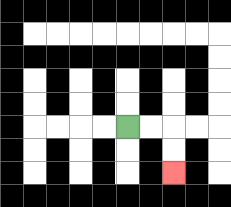{'start': '[5, 5]', 'end': '[7, 7]', 'path_directions': 'R,R,D,D', 'path_coordinates': '[[5, 5], [6, 5], [7, 5], [7, 6], [7, 7]]'}